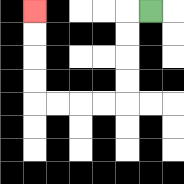{'start': '[6, 0]', 'end': '[1, 0]', 'path_directions': 'L,D,D,D,D,L,L,L,L,U,U,U,U', 'path_coordinates': '[[6, 0], [5, 0], [5, 1], [5, 2], [5, 3], [5, 4], [4, 4], [3, 4], [2, 4], [1, 4], [1, 3], [1, 2], [1, 1], [1, 0]]'}